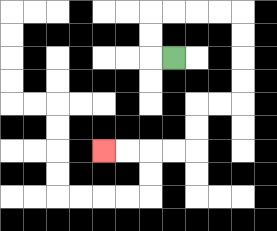{'start': '[7, 2]', 'end': '[4, 6]', 'path_directions': 'L,U,U,R,R,R,R,D,D,D,D,L,L,D,D,L,L,L,L', 'path_coordinates': '[[7, 2], [6, 2], [6, 1], [6, 0], [7, 0], [8, 0], [9, 0], [10, 0], [10, 1], [10, 2], [10, 3], [10, 4], [9, 4], [8, 4], [8, 5], [8, 6], [7, 6], [6, 6], [5, 6], [4, 6]]'}